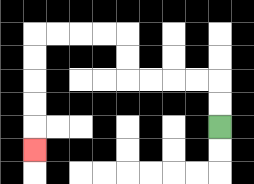{'start': '[9, 5]', 'end': '[1, 6]', 'path_directions': 'U,U,L,L,L,L,U,U,L,L,L,L,D,D,D,D,D', 'path_coordinates': '[[9, 5], [9, 4], [9, 3], [8, 3], [7, 3], [6, 3], [5, 3], [5, 2], [5, 1], [4, 1], [3, 1], [2, 1], [1, 1], [1, 2], [1, 3], [1, 4], [1, 5], [1, 6]]'}